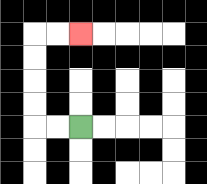{'start': '[3, 5]', 'end': '[3, 1]', 'path_directions': 'L,L,U,U,U,U,R,R', 'path_coordinates': '[[3, 5], [2, 5], [1, 5], [1, 4], [1, 3], [1, 2], [1, 1], [2, 1], [3, 1]]'}